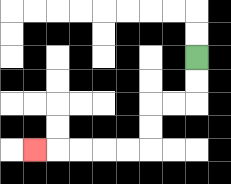{'start': '[8, 2]', 'end': '[1, 6]', 'path_directions': 'D,D,L,L,D,D,L,L,L,L,L', 'path_coordinates': '[[8, 2], [8, 3], [8, 4], [7, 4], [6, 4], [6, 5], [6, 6], [5, 6], [4, 6], [3, 6], [2, 6], [1, 6]]'}